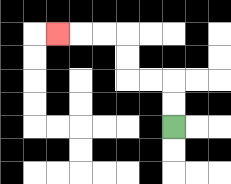{'start': '[7, 5]', 'end': '[2, 1]', 'path_directions': 'U,U,L,L,U,U,L,L,L', 'path_coordinates': '[[7, 5], [7, 4], [7, 3], [6, 3], [5, 3], [5, 2], [5, 1], [4, 1], [3, 1], [2, 1]]'}